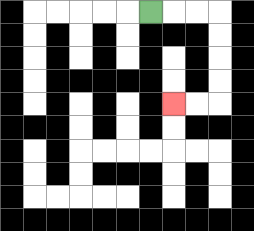{'start': '[6, 0]', 'end': '[7, 4]', 'path_directions': 'R,R,R,D,D,D,D,L,L', 'path_coordinates': '[[6, 0], [7, 0], [8, 0], [9, 0], [9, 1], [9, 2], [9, 3], [9, 4], [8, 4], [7, 4]]'}